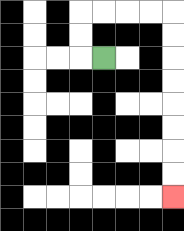{'start': '[4, 2]', 'end': '[7, 8]', 'path_directions': 'L,U,U,R,R,R,R,D,D,D,D,D,D,D,D', 'path_coordinates': '[[4, 2], [3, 2], [3, 1], [3, 0], [4, 0], [5, 0], [6, 0], [7, 0], [7, 1], [7, 2], [7, 3], [7, 4], [7, 5], [7, 6], [7, 7], [7, 8]]'}